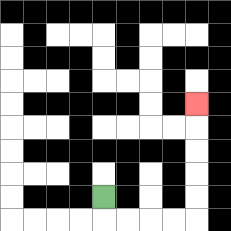{'start': '[4, 8]', 'end': '[8, 4]', 'path_directions': 'D,R,R,R,R,U,U,U,U,U', 'path_coordinates': '[[4, 8], [4, 9], [5, 9], [6, 9], [7, 9], [8, 9], [8, 8], [8, 7], [8, 6], [8, 5], [8, 4]]'}